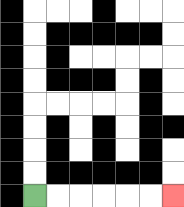{'start': '[1, 8]', 'end': '[7, 8]', 'path_directions': 'R,R,R,R,R,R', 'path_coordinates': '[[1, 8], [2, 8], [3, 8], [4, 8], [5, 8], [6, 8], [7, 8]]'}